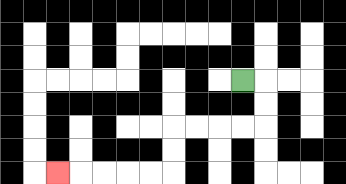{'start': '[10, 3]', 'end': '[2, 7]', 'path_directions': 'R,D,D,L,L,L,L,D,D,L,L,L,L,L', 'path_coordinates': '[[10, 3], [11, 3], [11, 4], [11, 5], [10, 5], [9, 5], [8, 5], [7, 5], [7, 6], [7, 7], [6, 7], [5, 7], [4, 7], [3, 7], [2, 7]]'}